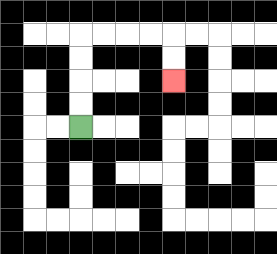{'start': '[3, 5]', 'end': '[7, 3]', 'path_directions': 'U,U,U,U,R,R,R,R,D,D', 'path_coordinates': '[[3, 5], [3, 4], [3, 3], [3, 2], [3, 1], [4, 1], [5, 1], [6, 1], [7, 1], [7, 2], [7, 3]]'}